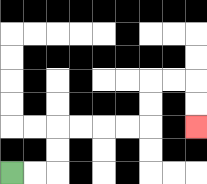{'start': '[0, 7]', 'end': '[8, 5]', 'path_directions': 'R,R,U,U,R,R,R,R,U,U,R,R,D,D', 'path_coordinates': '[[0, 7], [1, 7], [2, 7], [2, 6], [2, 5], [3, 5], [4, 5], [5, 5], [6, 5], [6, 4], [6, 3], [7, 3], [8, 3], [8, 4], [8, 5]]'}